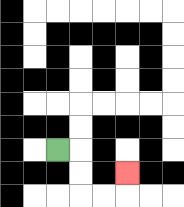{'start': '[2, 6]', 'end': '[5, 7]', 'path_directions': 'R,D,D,R,R,U', 'path_coordinates': '[[2, 6], [3, 6], [3, 7], [3, 8], [4, 8], [5, 8], [5, 7]]'}